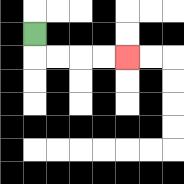{'start': '[1, 1]', 'end': '[5, 2]', 'path_directions': 'D,R,R,R,R', 'path_coordinates': '[[1, 1], [1, 2], [2, 2], [3, 2], [4, 2], [5, 2]]'}